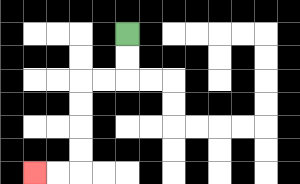{'start': '[5, 1]', 'end': '[1, 7]', 'path_directions': 'D,D,L,L,D,D,D,D,L,L', 'path_coordinates': '[[5, 1], [5, 2], [5, 3], [4, 3], [3, 3], [3, 4], [3, 5], [3, 6], [3, 7], [2, 7], [1, 7]]'}